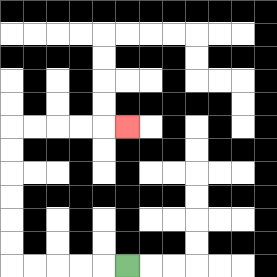{'start': '[5, 11]', 'end': '[5, 5]', 'path_directions': 'L,L,L,L,L,U,U,U,U,U,U,R,R,R,R,R', 'path_coordinates': '[[5, 11], [4, 11], [3, 11], [2, 11], [1, 11], [0, 11], [0, 10], [0, 9], [0, 8], [0, 7], [0, 6], [0, 5], [1, 5], [2, 5], [3, 5], [4, 5], [5, 5]]'}